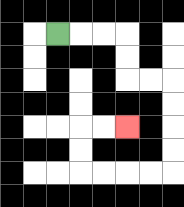{'start': '[2, 1]', 'end': '[5, 5]', 'path_directions': 'R,R,R,D,D,R,R,D,D,D,D,L,L,L,L,U,U,R,R', 'path_coordinates': '[[2, 1], [3, 1], [4, 1], [5, 1], [5, 2], [5, 3], [6, 3], [7, 3], [7, 4], [7, 5], [7, 6], [7, 7], [6, 7], [5, 7], [4, 7], [3, 7], [3, 6], [3, 5], [4, 5], [5, 5]]'}